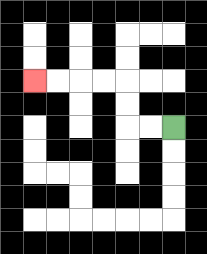{'start': '[7, 5]', 'end': '[1, 3]', 'path_directions': 'L,L,U,U,L,L,L,L', 'path_coordinates': '[[7, 5], [6, 5], [5, 5], [5, 4], [5, 3], [4, 3], [3, 3], [2, 3], [1, 3]]'}